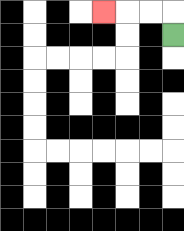{'start': '[7, 1]', 'end': '[4, 0]', 'path_directions': 'U,L,L,L', 'path_coordinates': '[[7, 1], [7, 0], [6, 0], [5, 0], [4, 0]]'}